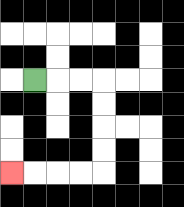{'start': '[1, 3]', 'end': '[0, 7]', 'path_directions': 'R,R,R,D,D,D,D,L,L,L,L', 'path_coordinates': '[[1, 3], [2, 3], [3, 3], [4, 3], [4, 4], [4, 5], [4, 6], [4, 7], [3, 7], [2, 7], [1, 7], [0, 7]]'}